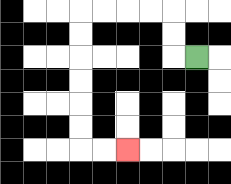{'start': '[8, 2]', 'end': '[5, 6]', 'path_directions': 'L,U,U,L,L,L,L,D,D,D,D,D,D,R,R', 'path_coordinates': '[[8, 2], [7, 2], [7, 1], [7, 0], [6, 0], [5, 0], [4, 0], [3, 0], [3, 1], [3, 2], [3, 3], [3, 4], [3, 5], [3, 6], [4, 6], [5, 6]]'}